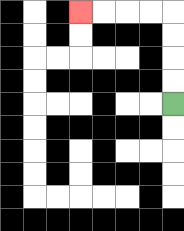{'start': '[7, 4]', 'end': '[3, 0]', 'path_directions': 'U,U,U,U,L,L,L,L', 'path_coordinates': '[[7, 4], [7, 3], [7, 2], [7, 1], [7, 0], [6, 0], [5, 0], [4, 0], [3, 0]]'}